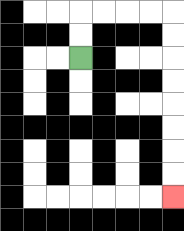{'start': '[3, 2]', 'end': '[7, 8]', 'path_directions': 'U,U,R,R,R,R,D,D,D,D,D,D,D,D', 'path_coordinates': '[[3, 2], [3, 1], [3, 0], [4, 0], [5, 0], [6, 0], [7, 0], [7, 1], [7, 2], [7, 3], [7, 4], [7, 5], [7, 6], [7, 7], [7, 8]]'}